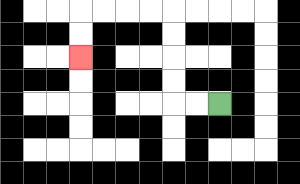{'start': '[9, 4]', 'end': '[3, 2]', 'path_directions': 'L,L,U,U,U,U,L,L,L,L,D,D', 'path_coordinates': '[[9, 4], [8, 4], [7, 4], [7, 3], [7, 2], [7, 1], [7, 0], [6, 0], [5, 0], [4, 0], [3, 0], [3, 1], [3, 2]]'}